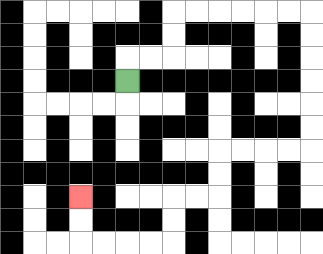{'start': '[5, 3]', 'end': '[3, 8]', 'path_directions': 'U,R,R,U,U,R,R,R,R,R,R,D,D,D,D,D,D,L,L,L,L,D,D,L,L,D,D,L,L,L,L,U,U', 'path_coordinates': '[[5, 3], [5, 2], [6, 2], [7, 2], [7, 1], [7, 0], [8, 0], [9, 0], [10, 0], [11, 0], [12, 0], [13, 0], [13, 1], [13, 2], [13, 3], [13, 4], [13, 5], [13, 6], [12, 6], [11, 6], [10, 6], [9, 6], [9, 7], [9, 8], [8, 8], [7, 8], [7, 9], [7, 10], [6, 10], [5, 10], [4, 10], [3, 10], [3, 9], [3, 8]]'}